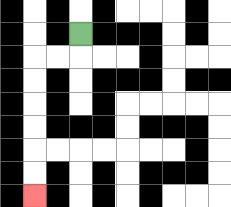{'start': '[3, 1]', 'end': '[1, 8]', 'path_directions': 'D,L,L,D,D,D,D,D,D', 'path_coordinates': '[[3, 1], [3, 2], [2, 2], [1, 2], [1, 3], [1, 4], [1, 5], [1, 6], [1, 7], [1, 8]]'}